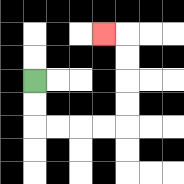{'start': '[1, 3]', 'end': '[4, 1]', 'path_directions': 'D,D,R,R,R,R,U,U,U,U,L', 'path_coordinates': '[[1, 3], [1, 4], [1, 5], [2, 5], [3, 5], [4, 5], [5, 5], [5, 4], [5, 3], [5, 2], [5, 1], [4, 1]]'}